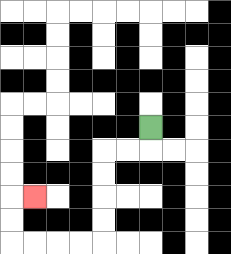{'start': '[6, 5]', 'end': '[1, 8]', 'path_directions': 'D,L,L,D,D,D,D,L,L,L,L,U,U,R', 'path_coordinates': '[[6, 5], [6, 6], [5, 6], [4, 6], [4, 7], [4, 8], [4, 9], [4, 10], [3, 10], [2, 10], [1, 10], [0, 10], [0, 9], [0, 8], [1, 8]]'}